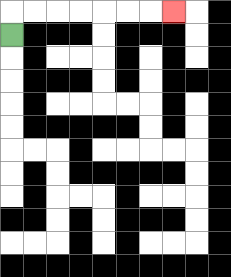{'start': '[0, 1]', 'end': '[7, 0]', 'path_directions': 'U,R,R,R,R,R,R,R', 'path_coordinates': '[[0, 1], [0, 0], [1, 0], [2, 0], [3, 0], [4, 0], [5, 0], [6, 0], [7, 0]]'}